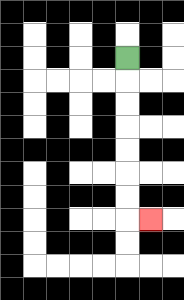{'start': '[5, 2]', 'end': '[6, 9]', 'path_directions': 'D,D,D,D,D,D,D,R', 'path_coordinates': '[[5, 2], [5, 3], [5, 4], [5, 5], [5, 6], [5, 7], [5, 8], [5, 9], [6, 9]]'}